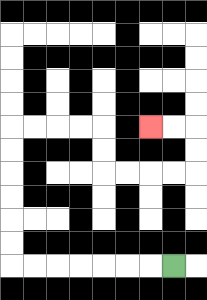{'start': '[7, 11]', 'end': '[6, 5]', 'path_directions': 'L,L,L,L,L,L,L,U,U,U,U,U,U,R,R,R,R,D,D,R,R,R,R,U,U,L,L', 'path_coordinates': '[[7, 11], [6, 11], [5, 11], [4, 11], [3, 11], [2, 11], [1, 11], [0, 11], [0, 10], [0, 9], [0, 8], [0, 7], [0, 6], [0, 5], [1, 5], [2, 5], [3, 5], [4, 5], [4, 6], [4, 7], [5, 7], [6, 7], [7, 7], [8, 7], [8, 6], [8, 5], [7, 5], [6, 5]]'}